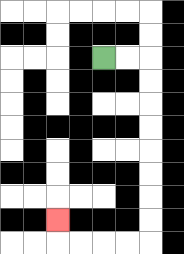{'start': '[4, 2]', 'end': '[2, 9]', 'path_directions': 'R,R,D,D,D,D,D,D,D,D,L,L,L,L,U', 'path_coordinates': '[[4, 2], [5, 2], [6, 2], [6, 3], [6, 4], [6, 5], [6, 6], [6, 7], [6, 8], [6, 9], [6, 10], [5, 10], [4, 10], [3, 10], [2, 10], [2, 9]]'}